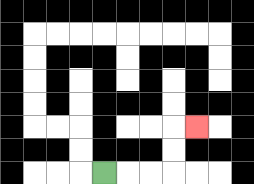{'start': '[4, 7]', 'end': '[8, 5]', 'path_directions': 'R,R,R,U,U,R', 'path_coordinates': '[[4, 7], [5, 7], [6, 7], [7, 7], [7, 6], [7, 5], [8, 5]]'}